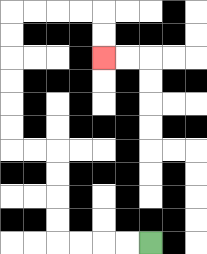{'start': '[6, 10]', 'end': '[4, 2]', 'path_directions': 'L,L,L,L,U,U,U,U,L,L,U,U,U,U,U,U,R,R,R,R,D,D', 'path_coordinates': '[[6, 10], [5, 10], [4, 10], [3, 10], [2, 10], [2, 9], [2, 8], [2, 7], [2, 6], [1, 6], [0, 6], [0, 5], [0, 4], [0, 3], [0, 2], [0, 1], [0, 0], [1, 0], [2, 0], [3, 0], [4, 0], [4, 1], [4, 2]]'}